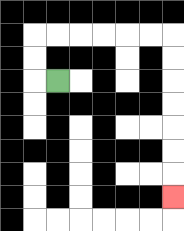{'start': '[2, 3]', 'end': '[7, 8]', 'path_directions': 'L,U,U,R,R,R,R,R,R,D,D,D,D,D,D,D', 'path_coordinates': '[[2, 3], [1, 3], [1, 2], [1, 1], [2, 1], [3, 1], [4, 1], [5, 1], [6, 1], [7, 1], [7, 2], [7, 3], [7, 4], [7, 5], [7, 6], [7, 7], [7, 8]]'}